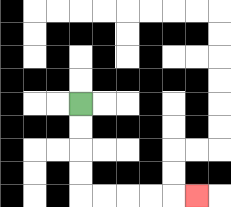{'start': '[3, 4]', 'end': '[8, 8]', 'path_directions': 'D,D,D,D,R,R,R,R,R', 'path_coordinates': '[[3, 4], [3, 5], [3, 6], [3, 7], [3, 8], [4, 8], [5, 8], [6, 8], [7, 8], [8, 8]]'}